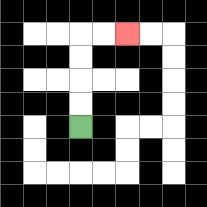{'start': '[3, 5]', 'end': '[5, 1]', 'path_directions': 'U,U,U,U,R,R', 'path_coordinates': '[[3, 5], [3, 4], [3, 3], [3, 2], [3, 1], [4, 1], [5, 1]]'}